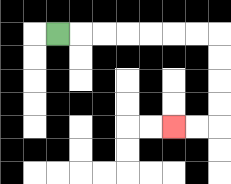{'start': '[2, 1]', 'end': '[7, 5]', 'path_directions': 'R,R,R,R,R,R,R,D,D,D,D,L,L', 'path_coordinates': '[[2, 1], [3, 1], [4, 1], [5, 1], [6, 1], [7, 1], [8, 1], [9, 1], [9, 2], [9, 3], [9, 4], [9, 5], [8, 5], [7, 5]]'}